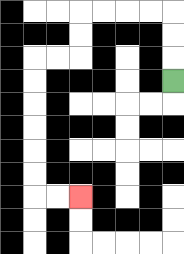{'start': '[7, 3]', 'end': '[3, 8]', 'path_directions': 'U,U,U,L,L,L,L,D,D,L,L,D,D,D,D,D,D,R,R', 'path_coordinates': '[[7, 3], [7, 2], [7, 1], [7, 0], [6, 0], [5, 0], [4, 0], [3, 0], [3, 1], [3, 2], [2, 2], [1, 2], [1, 3], [1, 4], [1, 5], [1, 6], [1, 7], [1, 8], [2, 8], [3, 8]]'}